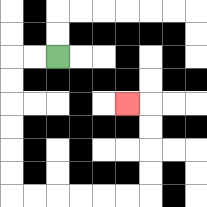{'start': '[2, 2]', 'end': '[5, 4]', 'path_directions': 'L,L,D,D,D,D,D,D,R,R,R,R,R,R,U,U,U,U,L', 'path_coordinates': '[[2, 2], [1, 2], [0, 2], [0, 3], [0, 4], [0, 5], [0, 6], [0, 7], [0, 8], [1, 8], [2, 8], [3, 8], [4, 8], [5, 8], [6, 8], [6, 7], [6, 6], [6, 5], [6, 4], [5, 4]]'}